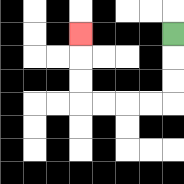{'start': '[7, 1]', 'end': '[3, 1]', 'path_directions': 'D,D,D,L,L,L,L,U,U,U', 'path_coordinates': '[[7, 1], [7, 2], [7, 3], [7, 4], [6, 4], [5, 4], [4, 4], [3, 4], [3, 3], [3, 2], [3, 1]]'}